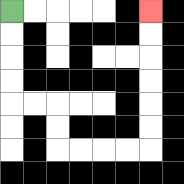{'start': '[0, 0]', 'end': '[6, 0]', 'path_directions': 'D,D,D,D,R,R,D,D,R,R,R,R,U,U,U,U,U,U', 'path_coordinates': '[[0, 0], [0, 1], [0, 2], [0, 3], [0, 4], [1, 4], [2, 4], [2, 5], [2, 6], [3, 6], [4, 6], [5, 6], [6, 6], [6, 5], [6, 4], [6, 3], [6, 2], [6, 1], [6, 0]]'}